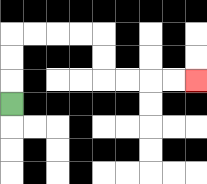{'start': '[0, 4]', 'end': '[8, 3]', 'path_directions': 'U,U,U,R,R,R,R,D,D,R,R,R,R', 'path_coordinates': '[[0, 4], [0, 3], [0, 2], [0, 1], [1, 1], [2, 1], [3, 1], [4, 1], [4, 2], [4, 3], [5, 3], [6, 3], [7, 3], [8, 3]]'}